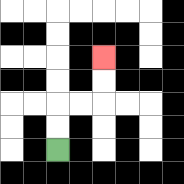{'start': '[2, 6]', 'end': '[4, 2]', 'path_directions': 'U,U,R,R,U,U', 'path_coordinates': '[[2, 6], [2, 5], [2, 4], [3, 4], [4, 4], [4, 3], [4, 2]]'}